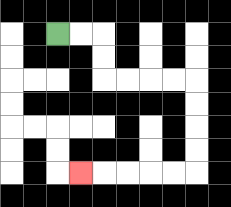{'start': '[2, 1]', 'end': '[3, 7]', 'path_directions': 'R,R,D,D,R,R,R,R,D,D,D,D,L,L,L,L,L', 'path_coordinates': '[[2, 1], [3, 1], [4, 1], [4, 2], [4, 3], [5, 3], [6, 3], [7, 3], [8, 3], [8, 4], [8, 5], [8, 6], [8, 7], [7, 7], [6, 7], [5, 7], [4, 7], [3, 7]]'}